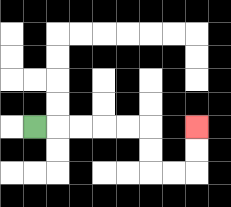{'start': '[1, 5]', 'end': '[8, 5]', 'path_directions': 'R,R,R,R,R,D,D,R,R,U,U', 'path_coordinates': '[[1, 5], [2, 5], [3, 5], [4, 5], [5, 5], [6, 5], [6, 6], [6, 7], [7, 7], [8, 7], [8, 6], [8, 5]]'}